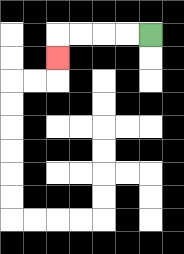{'start': '[6, 1]', 'end': '[2, 2]', 'path_directions': 'L,L,L,L,D', 'path_coordinates': '[[6, 1], [5, 1], [4, 1], [3, 1], [2, 1], [2, 2]]'}